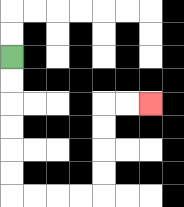{'start': '[0, 2]', 'end': '[6, 4]', 'path_directions': 'D,D,D,D,D,D,R,R,R,R,U,U,U,U,R,R', 'path_coordinates': '[[0, 2], [0, 3], [0, 4], [0, 5], [0, 6], [0, 7], [0, 8], [1, 8], [2, 8], [3, 8], [4, 8], [4, 7], [4, 6], [4, 5], [4, 4], [5, 4], [6, 4]]'}